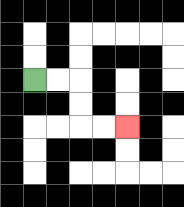{'start': '[1, 3]', 'end': '[5, 5]', 'path_directions': 'R,R,D,D,R,R', 'path_coordinates': '[[1, 3], [2, 3], [3, 3], [3, 4], [3, 5], [4, 5], [5, 5]]'}